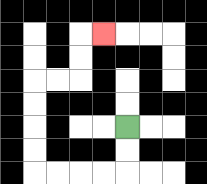{'start': '[5, 5]', 'end': '[4, 1]', 'path_directions': 'D,D,L,L,L,L,U,U,U,U,R,R,U,U,R', 'path_coordinates': '[[5, 5], [5, 6], [5, 7], [4, 7], [3, 7], [2, 7], [1, 7], [1, 6], [1, 5], [1, 4], [1, 3], [2, 3], [3, 3], [3, 2], [3, 1], [4, 1]]'}